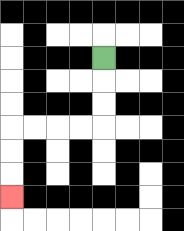{'start': '[4, 2]', 'end': '[0, 8]', 'path_directions': 'D,D,D,L,L,L,L,D,D,D', 'path_coordinates': '[[4, 2], [4, 3], [4, 4], [4, 5], [3, 5], [2, 5], [1, 5], [0, 5], [0, 6], [0, 7], [0, 8]]'}